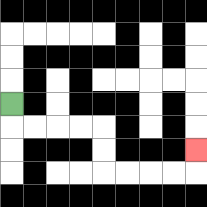{'start': '[0, 4]', 'end': '[8, 6]', 'path_directions': 'D,R,R,R,R,D,D,R,R,R,R,U', 'path_coordinates': '[[0, 4], [0, 5], [1, 5], [2, 5], [3, 5], [4, 5], [4, 6], [4, 7], [5, 7], [6, 7], [7, 7], [8, 7], [8, 6]]'}